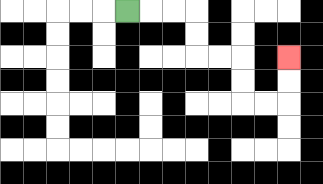{'start': '[5, 0]', 'end': '[12, 2]', 'path_directions': 'R,R,R,D,D,R,R,D,D,R,R,U,U', 'path_coordinates': '[[5, 0], [6, 0], [7, 0], [8, 0], [8, 1], [8, 2], [9, 2], [10, 2], [10, 3], [10, 4], [11, 4], [12, 4], [12, 3], [12, 2]]'}